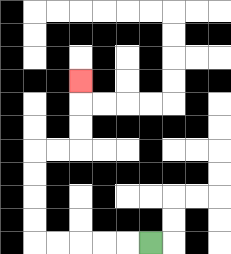{'start': '[6, 10]', 'end': '[3, 3]', 'path_directions': 'L,L,L,L,L,U,U,U,U,R,R,U,U,U', 'path_coordinates': '[[6, 10], [5, 10], [4, 10], [3, 10], [2, 10], [1, 10], [1, 9], [1, 8], [1, 7], [1, 6], [2, 6], [3, 6], [3, 5], [3, 4], [3, 3]]'}